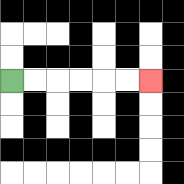{'start': '[0, 3]', 'end': '[6, 3]', 'path_directions': 'R,R,R,R,R,R', 'path_coordinates': '[[0, 3], [1, 3], [2, 3], [3, 3], [4, 3], [5, 3], [6, 3]]'}